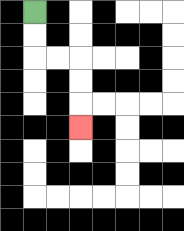{'start': '[1, 0]', 'end': '[3, 5]', 'path_directions': 'D,D,R,R,D,D,D', 'path_coordinates': '[[1, 0], [1, 1], [1, 2], [2, 2], [3, 2], [3, 3], [3, 4], [3, 5]]'}